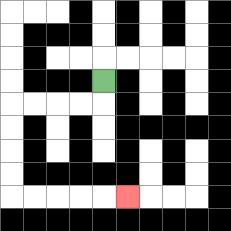{'start': '[4, 3]', 'end': '[5, 8]', 'path_directions': 'D,L,L,L,L,D,D,D,D,R,R,R,R,R', 'path_coordinates': '[[4, 3], [4, 4], [3, 4], [2, 4], [1, 4], [0, 4], [0, 5], [0, 6], [0, 7], [0, 8], [1, 8], [2, 8], [3, 8], [4, 8], [5, 8]]'}